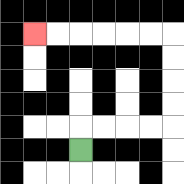{'start': '[3, 6]', 'end': '[1, 1]', 'path_directions': 'U,R,R,R,R,U,U,U,U,L,L,L,L,L,L', 'path_coordinates': '[[3, 6], [3, 5], [4, 5], [5, 5], [6, 5], [7, 5], [7, 4], [7, 3], [7, 2], [7, 1], [6, 1], [5, 1], [4, 1], [3, 1], [2, 1], [1, 1]]'}